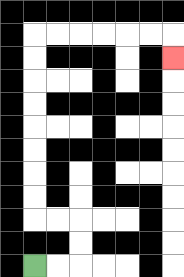{'start': '[1, 11]', 'end': '[7, 2]', 'path_directions': 'R,R,U,U,L,L,U,U,U,U,U,U,U,U,R,R,R,R,R,R,D', 'path_coordinates': '[[1, 11], [2, 11], [3, 11], [3, 10], [3, 9], [2, 9], [1, 9], [1, 8], [1, 7], [1, 6], [1, 5], [1, 4], [1, 3], [1, 2], [1, 1], [2, 1], [3, 1], [4, 1], [5, 1], [6, 1], [7, 1], [7, 2]]'}